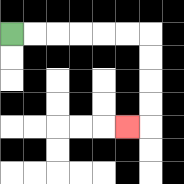{'start': '[0, 1]', 'end': '[5, 5]', 'path_directions': 'R,R,R,R,R,R,D,D,D,D,L', 'path_coordinates': '[[0, 1], [1, 1], [2, 1], [3, 1], [4, 1], [5, 1], [6, 1], [6, 2], [6, 3], [6, 4], [6, 5], [5, 5]]'}